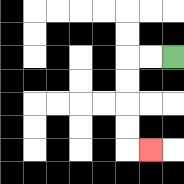{'start': '[7, 2]', 'end': '[6, 6]', 'path_directions': 'L,L,D,D,D,D,R', 'path_coordinates': '[[7, 2], [6, 2], [5, 2], [5, 3], [5, 4], [5, 5], [5, 6], [6, 6]]'}